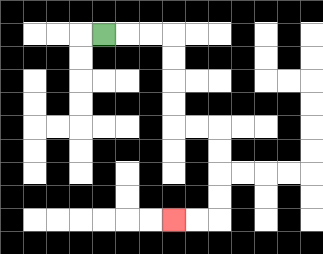{'start': '[4, 1]', 'end': '[7, 9]', 'path_directions': 'R,R,R,D,D,D,D,R,R,D,D,D,D,L,L', 'path_coordinates': '[[4, 1], [5, 1], [6, 1], [7, 1], [7, 2], [7, 3], [7, 4], [7, 5], [8, 5], [9, 5], [9, 6], [9, 7], [9, 8], [9, 9], [8, 9], [7, 9]]'}